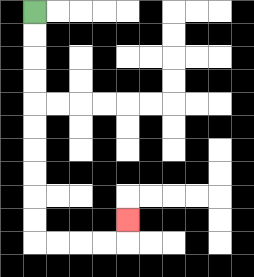{'start': '[1, 0]', 'end': '[5, 9]', 'path_directions': 'D,D,D,D,D,D,D,D,D,D,R,R,R,R,U', 'path_coordinates': '[[1, 0], [1, 1], [1, 2], [1, 3], [1, 4], [1, 5], [1, 6], [1, 7], [1, 8], [1, 9], [1, 10], [2, 10], [3, 10], [4, 10], [5, 10], [5, 9]]'}